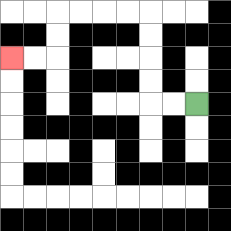{'start': '[8, 4]', 'end': '[0, 2]', 'path_directions': 'L,L,U,U,U,U,L,L,L,L,D,D,L,L', 'path_coordinates': '[[8, 4], [7, 4], [6, 4], [6, 3], [6, 2], [6, 1], [6, 0], [5, 0], [4, 0], [3, 0], [2, 0], [2, 1], [2, 2], [1, 2], [0, 2]]'}